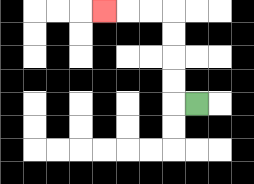{'start': '[8, 4]', 'end': '[4, 0]', 'path_directions': 'L,U,U,U,U,L,L,L', 'path_coordinates': '[[8, 4], [7, 4], [7, 3], [7, 2], [7, 1], [7, 0], [6, 0], [5, 0], [4, 0]]'}